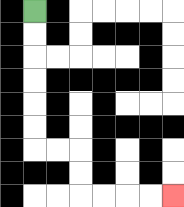{'start': '[1, 0]', 'end': '[7, 8]', 'path_directions': 'D,D,D,D,D,D,R,R,D,D,R,R,R,R', 'path_coordinates': '[[1, 0], [1, 1], [1, 2], [1, 3], [1, 4], [1, 5], [1, 6], [2, 6], [3, 6], [3, 7], [3, 8], [4, 8], [5, 8], [6, 8], [7, 8]]'}